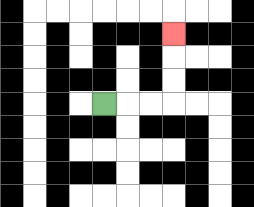{'start': '[4, 4]', 'end': '[7, 1]', 'path_directions': 'R,R,R,U,U,U', 'path_coordinates': '[[4, 4], [5, 4], [6, 4], [7, 4], [7, 3], [7, 2], [7, 1]]'}